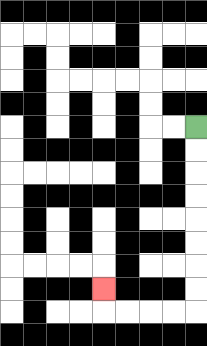{'start': '[8, 5]', 'end': '[4, 12]', 'path_directions': 'D,D,D,D,D,D,D,D,L,L,L,L,U', 'path_coordinates': '[[8, 5], [8, 6], [8, 7], [8, 8], [8, 9], [8, 10], [8, 11], [8, 12], [8, 13], [7, 13], [6, 13], [5, 13], [4, 13], [4, 12]]'}